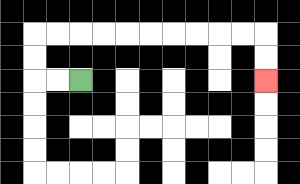{'start': '[3, 3]', 'end': '[11, 3]', 'path_directions': 'L,L,U,U,R,R,R,R,R,R,R,R,R,R,D,D', 'path_coordinates': '[[3, 3], [2, 3], [1, 3], [1, 2], [1, 1], [2, 1], [3, 1], [4, 1], [5, 1], [6, 1], [7, 1], [8, 1], [9, 1], [10, 1], [11, 1], [11, 2], [11, 3]]'}